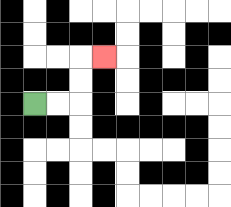{'start': '[1, 4]', 'end': '[4, 2]', 'path_directions': 'R,R,U,U,R', 'path_coordinates': '[[1, 4], [2, 4], [3, 4], [3, 3], [3, 2], [4, 2]]'}